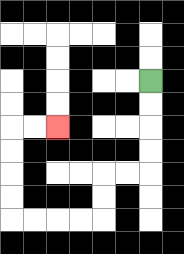{'start': '[6, 3]', 'end': '[2, 5]', 'path_directions': 'D,D,D,D,L,L,D,D,L,L,L,L,U,U,U,U,R,R', 'path_coordinates': '[[6, 3], [6, 4], [6, 5], [6, 6], [6, 7], [5, 7], [4, 7], [4, 8], [4, 9], [3, 9], [2, 9], [1, 9], [0, 9], [0, 8], [0, 7], [0, 6], [0, 5], [1, 5], [2, 5]]'}